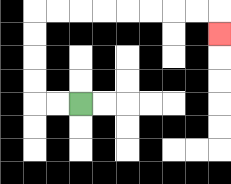{'start': '[3, 4]', 'end': '[9, 1]', 'path_directions': 'L,L,U,U,U,U,R,R,R,R,R,R,R,R,D', 'path_coordinates': '[[3, 4], [2, 4], [1, 4], [1, 3], [1, 2], [1, 1], [1, 0], [2, 0], [3, 0], [4, 0], [5, 0], [6, 0], [7, 0], [8, 0], [9, 0], [9, 1]]'}